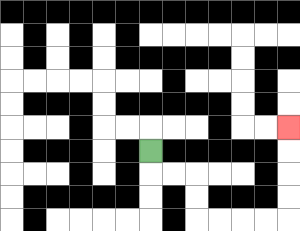{'start': '[6, 6]', 'end': '[12, 5]', 'path_directions': 'D,R,R,D,D,R,R,R,R,U,U,U,U', 'path_coordinates': '[[6, 6], [6, 7], [7, 7], [8, 7], [8, 8], [8, 9], [9, 9], [10, 9], [11, 9], [12, 9], [12, 8], [12, 7], [12, 6], [12, 5]]'}